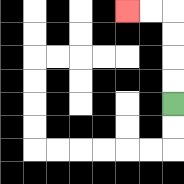{'start': '[7, 4]', 'end': '[5, 0]', 'path_directions': 'U,U,U,U,L,L', 'path_coordinates': '[[7, 4], [7, 3], [7, 2], [7, 1], [7, 0], [6, 0], [5, 0]]'}